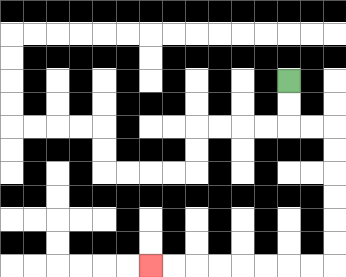{'start': '[12, 3]', 'end': '[6, 11]', 'path_directions': 'D,D,R,R,D,D,D,D,D,D,L,L,L,L,L,L,L,L', 'path_coordinates': '[[12, 3], [12, 4], [12, 5], [13, 5], [14, 5], [14, 6], [14, 7], [14, 8], [14, 9], [14, 10], [14, 11], [13, 11], [12, 11], [11, 11], [10, 11], [9, 11], [8, 11], [7, 11], [6, 11]]'}